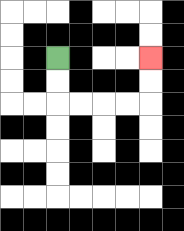{'start': '[2, 2]', 'end': '[6, 2]', 'path_directions': 'D,D,R,R,R,R,U,U', 'path_coordinates': '[[2, 2], [2, 3], [2, 4], [3, 4], [4, 4], [5, 4], [6, 4], [6, 3], [6, 2]]'}